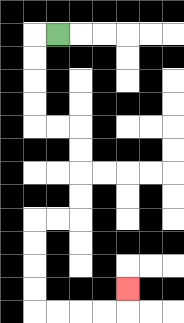{'start': '[2, 1]', 'end': '[5, 12]', 'path_directions': 'L,D,D,D,D,R,R,D,D,D,D,L,L,D,D,D,D,R,R,R,R,U', 'path_coordinates': '[[2, 1], [1, 1], [1, 2], [1, 3], [1, 4], [1, 5], [2, 5], [3, 5], [3, 6], [3, 7], [3, 8], [3, 9], [2, 9], [1, 9], [1, 10], [1, 11], [1, 12], [1, 13], [2, 13], [3, 13], [4, 13], [5, 13], [5, 12]]'}